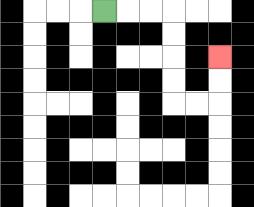{'start': '[4, 0]', 'end': '[9, 2]', 'path_directions': 'R,R,R,D,D,D,D,R,R,U,U', 'path_coordinates': '[[4, 0], [5, 0], [6, 0], [7, 0], [7, 1], [7, 2], [7, 3], [7, 4], [8, 4], [9, 4], [9, 3], [9, 2]]'}